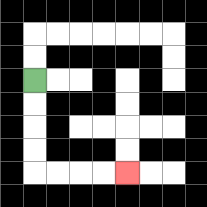{'start': '[1, 3]', 'end': '[5, 7]', 'path_directions': 'D,D,D,D,R,R,R,R', 'path_coordinates': '[[1, 3], [1, 4], [1, 5], [1, 6], [1, 7], [2, 7], [3, 7], [4, 7], [5, 7]]'}